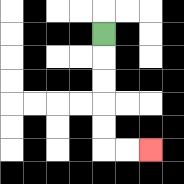{'start': '[4, 1]', 'end': '[6, 6]', 'path_directions': 'D,D,D,D,D,R,R', 'path_coordinates': '[[4, 1], [4, 2], [4, 3], [4, 4], [4, 5], [4, 6], [5, 6], [6, 6]]'}